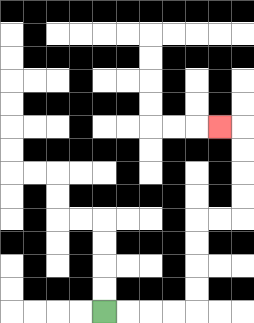{'start': '[4, 13]', 'end': '[9, 5]', 'path_directions': 'R,R,R,R,U,U,U,U,R,R,U,U,U,U,L', 'path_coordinates': '[[4, 13], [5, 13], [6, 13], [7, 13], [8, 13], [8, 12], [8, 11], [8, 10], [8, 9], [9, 9], [10, 9], [10, 8], [10, 7], [10, 6], [10, 5], [9, 5]]'}